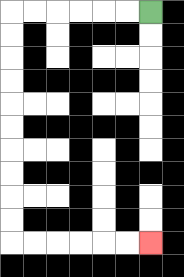{'start': '[6, 0]', 'end': '[6, 10]', 'path_directions': 'L,L,L,L,L,L,D,D,D,D,D,D,D,D,D,D,R,R,R,R,R,R', 'path_coordinates': '[[6, 0], [5, 0], [4, 0], [3, 0], [2, 0], [1, 0], [0, 0], [0, 1], [0, 2], [0, 3], [0, 4], [0, 5], [0, 6], [0, 7], [0, 8], [0, 9], [0, 10], [1, 10], [2, 10], [3, 10], [4, 10], [5, 10], [6, 10]]'}